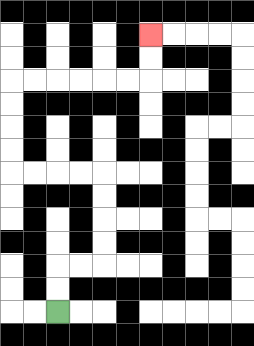{'start': '[2, 13]', 'end': '[6, 1]', 'path_directions': 'U,U,R,R,U,U,U,U,L,L,L,L,U,U,U,U,R,R,R,R,R,R,U,U', 'path_coordinates': '[[2, 13], [2, 12], [2, 11], [3, 11], [4, 11], [4, 10], [4, 9], [4, 8], [4, 7], [3, 7], [2, 7], [1, 7], [0, 7], [0, 6], [0, 5], [0, 4], [0, 3], [1, 3], [2, 3], [3, 3], [4, 3], [5, 3], [6, 3], [6, 2], [6, 1]]'}